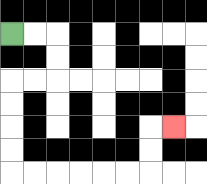{'start': '[0, 1]', 'end': '[7, 5]', 'path_directions': 'R,R,D,D,L,L,D,D,D,D,R,R,R,R,R,R,U,U,R', 'path_coordinates': '[[0, 1], [1, 1], [2, 1], [2, 2], [2, 3], [1, 3], [0, 3], [0, 4], [0, 5], [0, 6], [0, 7], [1, 7], [2, 7], [3, 7], [4, 7], [5, 7], [6, 7], [6, 6], [6, 5], [7, 5]]'}